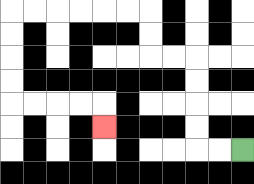{'start': '[10, 6]', 'end': '[4, 5]', 'path_directions': 'L,L,U,U,U,U,L,L,U,U,L,L,L,L,L,L,D,D,D,D,R,R,R,R,D', 'path_coordinates': '[[10, 6], [9, 6], [8, 6], [8, 5], [8, 4], [8, 3], [8, 2], [7, 2], [6, 2], [6, 1], [6, 0], [5, 0], [4, 0], [3, 0], [2, 0], [1, 0], [0, 0], [0, 1], [0, 2], [0, 3], [0, 4], [1, 4], [2, 4], [3, 4], [4, 4], [4, 5]]'}